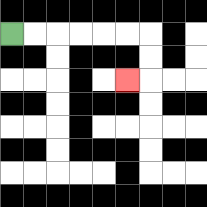{'start': '[0, 1]', 'end': '[5, 3]', 'path_directions': 'R,R,R,R,R,R,D,D,L', 'path_coordinates': '[[0, 1], [1, 1], [2, 1], [3, 1], [4, 1], [5, 1], [6, 1], [6, 2], [6, 3], [5, 3]]'}